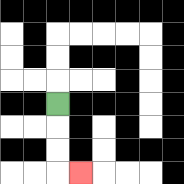{'start': '[2, 4]', 'end': '[3, 7]', 'path_directions': 'D,D,D,R', 'path_coordinates': '[[2, 4], [2, 5], [2, 6], [2, 7], [3, 7]]'}